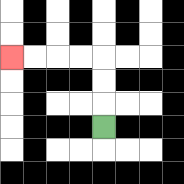{'start': '[4, 5]', 'end': '[0, 2]', 'path_directions': 'U,U,U,L,L,L,L', 'path_coordinates': '[[4, 5], [4, 4], [4, 3], [4, 2], [3, 2], [2, 2], [1, 2], [0, 2]]'}